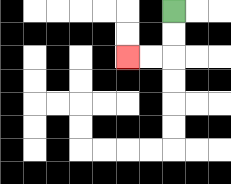{'start': '[7, 0]', 'end': '[5, 2]', 'path_directions': 'D,D,L,L', 'path_coordinates': '[[7, 0], [7, 1], [7, 2], [6, 2], [5, 2]]'}